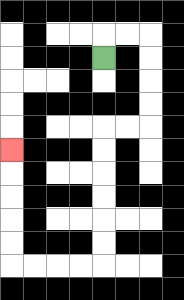{'start': '[4, 2]', 'end': '[0, 6]', 'path_directions': 'U,R,R,D,D,D,D,L,L,D,D,D,D,D,D,L,L,L,L,U,U,U,U,U', 'path_coordinates': '[[4, 2], [4, 1], [5, 1], [6, 1], [6, 2], [6, 3], [6, 4], [6, 5], [5, 5], [4, 5], [4, 6], [4, 7], [4, 8], [4, 9], [4, 10], [4, 11], [3, 11], [2, 11], [1, 11], [0, 11], [0, 10], [0, 9], [0, 8], [0, 7], [0, 6]]'}